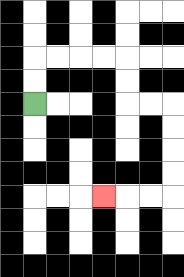{'start': '[1, 4]', 'end': '[4, 8]', 'path_directions': 'U,U,R,R,R,R,D,D,R,R,D,D,D,D,L,L,L', 'path_coordinates': '[[1, 4], [1, 3], [1, 2], [2, 2], [3, 2], [4, 2], [5, 2], [5, 3], [5, 4], [6, 4], [7, 4], [7, 5], [7, 6], [7, 7], [7, 8], [6, 8], [5, 8], [4, 8]]'}